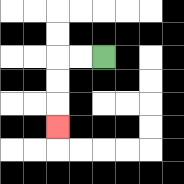{'start': '[4, 2]', 'end': '[2, 5]', 'path_directions': 'L,L,D,D,D', 'path_coordinates': '[[4, 2], [3, 2], [2, 2], [2, 3], [2, 4], [2, 5]]'}